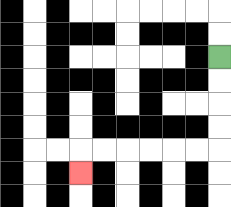{'start': '[9, 2]', 'end': '[3, 7]', 'path_directions': 'D,D,D,D,L,L,L,L,L,L,D', 'path_coordinates': '[[9, 2], [9, 3], [9, 4], [9, 5], [9, 6], [8, 6], [7, 6], [6, 6], [5, 6], [4, 6], [3, 6], [3, 7]]'}